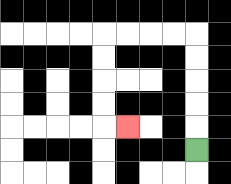{'start': '[8, 6]', 'end': '[5, 5]', 'path_directions': 'U,U,U,U,U,L,L,L,L,D,D,D,D,R', 'path_coordinates': '[[8, 6], [8, 5], [8, 4], [8, 3], [8, 2], [8, 1], [7, 1], [6, 1], [5, 1], [4, 1], [4, 2], [4, 3], [4, 4], [4, 5], [5, 5]]'}